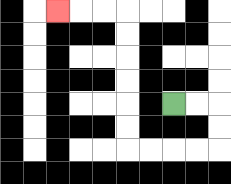{'start': '[7, 4]', 'end': '[2, 0]', 'path_directions': 'R,R,D,D,L,L,L,L,U,U,U,U,U,U,L,L,L', 'path_coordinates': '[[7, 4], [8, 4], [9, 4], [9, 5], [9, 6], [8, 6], [7, 6], [6, 6], [5, 6], [5, 5], [5, 4], [5, 3], [5, 2], [5, 1], [5, 0], [4, 0], [3, 0], [2, 0]]'}